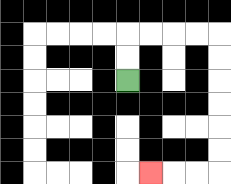{'start': '[5, 3]', 'end': '[6, 7]', 'path_directions': 'U,U,R,R,R,R,D,D,D,D,D,D,L,L,L', 'path_coordinates': '[[5, 3], [5, 2], [5, 1], [6, 1], [7, 1], [8, 1], [9, 1], [9, 2], [9, 3], [9, 4], [9, 5], [9, 6], [9, 7], [8, 7], [7, 7], [6, 7]]'}